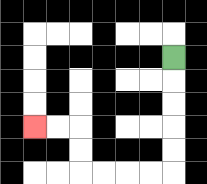{'start': '[7, 2]', 'end': '[1, 5]', 'path_directions': 'D,D,D,D,D,L,L,L,L,U,U,L,L', 'path_coordinates': '[[7, 2], [7, 3], [7, 4], [7, 5], [7, 6], [7, 7], [6, 7], [5, 7], [4, 7], [3, 7], [3, 6], [3, 5], [2, 5], [1, 5]]'}